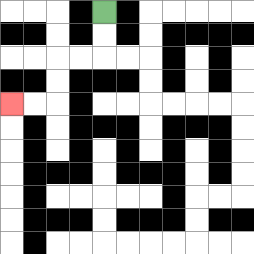{'start': '[4, 0]', 'end': '[0, 4]', 'path_directions': 'D,D,L,L,D,D,L,L', 'path_coordinates': '[[4, 0], [4, 1], [4, 2], [3, 2], [2, 2], [2, 3], [2, 4], [1, 4], [0, 4]]'}